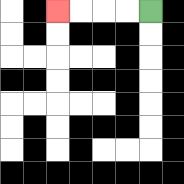{'start': '[6, 0]', 'end': '[2, 0]', 'path_directions': 'L,L,L,L', 'path_coordinates': '[[6, 0], [5, 0], [4, 0], [3, 0], [2, 0]]'}